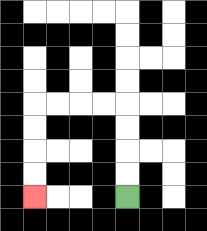{'start': '[5, 8]', 'end': '[1, 8]', 'path_directions': 'U,U,U,U,L,L,L,L,D,D,D,D', 'path_coordinates': '[[5, 8], [5, 7], [5, 6], [5, 5], [5, 4], [4, 4], [3, 4], [2, 4], [1, 4], [1, 5], [1, 6], [1, 7], [1, 8]]'}